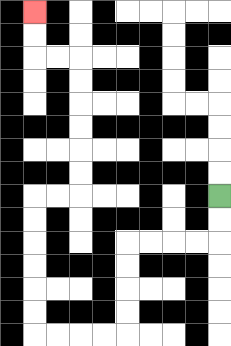{'start': '[9, 8]', 'end': '[1, 0]', 'path_directions': 'D,D,L,L,L,L,D,D,D,D,L,L,L,L,U,U,U,U,U,U,R,R,U,U,U,U,U,U,L,L,U,U', 'path_coordinates': '[[9, 8], [9, 9], [9, 10], [8, 10], [7, 10], [6, 10], [5, 10], [5, 11], [5, 12], [5, 13], [5, 14], [4, 14], [3, 14], [2, 14], [1, 14], [1, 13], [1, 12], [1, 11], [1, 10], [1, 9], [1, 8], [2, 8], [3, 8], [3, 7], [3, 6], [3, 5], [3, 4], [3, 3], [3, 2], [2, 2], [1, 2], [1, 1], [1, 0]]'}